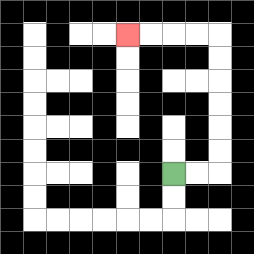{'start': '[7, 7]', 'end': '[5, 1]', 'path_directions': 'R,R,U,U,U,U,U,U,L,L,L,L', 'path_coordinates': '[[7, 7], [8, 7], [9, 7], [9, 6], [9, 5], [9, 4], [9, 3], [9, 2], [9, 1], [8, 1], [7, 1], [6, 1], [5, 1]]'}